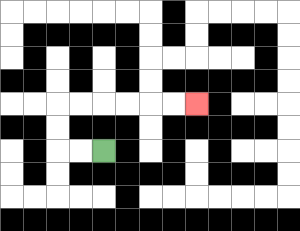{'start': '[4, 6]', 'end': '[8, 4]', 'path_directions': 'L,L,U,U,R,R,R,R,R,R', 'path_coordinates': '[[4, 6], [3, 6], [2, 6], [2, 5], [2, 4], [3, 4], [4, 4], [5, 4], [6, 4], [7, 4], [8, 4]]'}